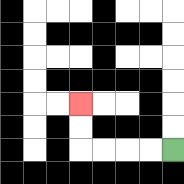{'start': '[7, 6]', 'end': '[3, 4]', 'path_directions': 'L,L,L,L,U,U', 'path_coordinates': '[[7, 6], [6, 6], [5, 6], [4, 6], [3, 6], [3, 5], [3, 4]]'}